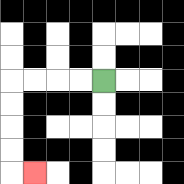{'start': '[4, 3]', 'end': '[1, 7]', 'path_directions': 'L,L,L,L,D,D,D,D,R', 'path_coordinates': '[[4, 3], [3, 3], [2, 3], [1, 3], [0, 3], [0, 4], [0, 5], [0, 6], [0, 7], [1, 7]]'}